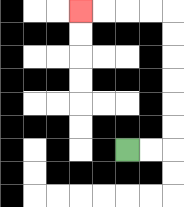{'start': '[5, 6]', 'end': '[3, 0]', 'path_directions': 'R,R,U,U,U,U,U,U,L,L,L,L', 'path_coordinates': '[[5, 6], [6, 6], [7, 6], [7, 5], [7, 4], [7, 3], [7, 2], [7, 1], [7, 0], [6, 0], [5, 0], [4, 0], [3, 0]]'}